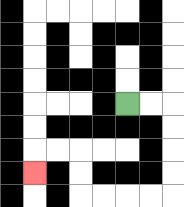{'start': '[5, 4]', 'end': '[1, 7]', 'path_directions': 'R,R,D,D,D,D,L,L,L,L,U,U,L,L,D', 'path_coordinates': '[[5, 4], [6, 4], [7, 4], [7, 5], [7, 6], [7, 7], [7, 8], [6, 8], [5, 8], [4, 8], [3, 8], [3, 7], [3, 6], [2, 6], [1, 6], [1, 7]]'}